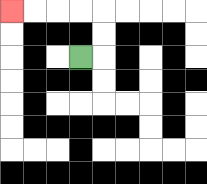{'start': '[3, 2]', 'end': '[0, 0]', 'path_directions': 'R,U,U,L,L,L,L', 'path_coordinates': '[[3, 2], [4, 2], [4, 1], [4, 0], [3, 0], [2, 0], [1, 0], [0, 0]]'}